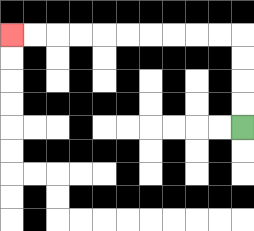{'start': '[10, 5]', 'end': '[0, 1]', 'path_directions': 'U,U,U,U,L,L,L,L,L,L,L,L,L,L', 'path_coordinates': '[[10, 5], [10, 4], [10, 3], [10, 2], [10, 1], [9, 1], [8, 1], [7, 1], [6, 1], [5, 1], [4, 1], [3, 1], [2, 1], [1, 1], [0, 1]]'}